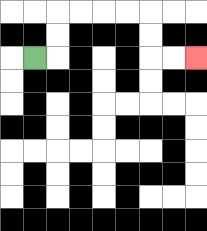{'start': '[1, 2]', 'end': '[8, 2]', 'path_directions': 'R,U,U,R,R,R,R,D,D,R,R', 'path_coordinates': '[[1, 2], [2, 2], [2, 1], [2, 0], [3, 0], [4, 0], [5, 0], [6, 0], [6, 1], [6, 2], [7, 2], [8, 2]]'}